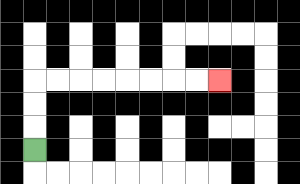{'start': '[1, 6]', 'end': '[9, 3]', 'path_directions': 'U,U,U,R,R,R,R,R,R,R,R', 'path_coordinates': '[[1, 6], [1, 5], [1, 4], [1, 3], [2, 3], [3, 3], [4, 3], [5, 3], [6, 3], [7, 3], [8, 3], [9, 3]]'}